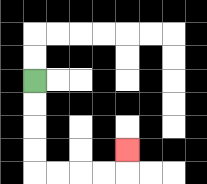{'start': '[1, 3]', 'end': '[5, 6]', 'path_directions': 'D,D,D,D,R,R,R,R,U', 'path_coordinates': '[[1, 3], [1, 4], [1, 5], [1, 6], [1, 7], [2, 7], [3, 7], [4, 7], [5, 7], [5, 6]]'}